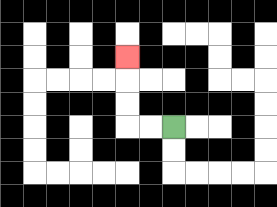{'start': '[7, 5]', 'end': '[5, 2]', 'path_directions': 'L,L,U,U,U', 'path_coordinates': '[[7, 5], [6, 5], [5, 5], [5, 4], [5, 3], [5, 2]]'}